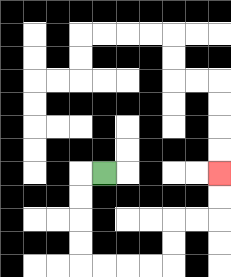{'start': '[4, 7]', 'end': '[9, 7]', 'path_directions': 'L,D,D,D,D,R,R,R,R,U,U,R,R,U,U', 'path_coordinates': '[[4, 7], [3, 7], [3, 8], [3, 9], [3, 10], [3, 11], [4, 11], [5, 11], [6, 11], [7, 11], [7, 10], [7, 9], [8, 9], [9, 9], [9, 8], [9, 7]]'}